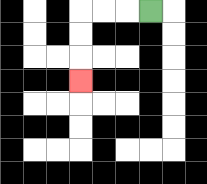{'start': '[6, 0]', 'end': '[3, 3]', 'path_directions': 'L,L,L,D,D,D', 'path_coordinates': '[[6, 0], [5, 0], [4, 0], [3, 0], [3, 1], [3, 2], [3, 3]]'}